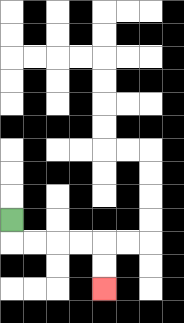{'start': '[0, 9]', 'end': '[4, 12]', 'path_directions': 'D,R,R,R,R,D,D', 'path_coordinates': '[[0, 9], [0, 10], [1, 10], [2, 10], [3, 10], [4, 10], [4, 11], [4, 12]]'}